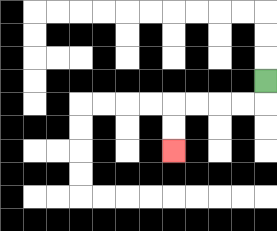{'start': '[11, 3]', 'end': '[7, 6]', 'path_directions': 'D,L,L,L,L,D,D', 'path_coordinates': '[[11, 3], [11, 4], [10, 4], [9, 4], [8, 4], [7, 4], [7, 5], [7, 6]]'}